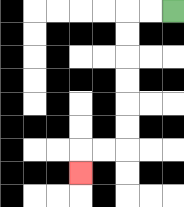{'start': '[7, 0]', 'end': '[3, 7]', 'path_directions': 'L,L,D,D,D,D,D,D,L,L,D', 'path_coordinates': '[[7, 0], [6, 0], [5, 0], [5, 1], [5, 2], [5, 3], [5, 4], [5, 5], [5, 6], [4, 6], [3, 6], [3, 7]]'}